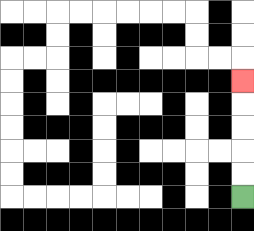{'start': '[10, 8]', 'end': '[10, 3]', 'path_directions': 'U,U,U,U,U', 'path_coordinates': '[[10, 8], [10, 7], [10, 6], [10, 5], [10, 4], [10, 3]]'}